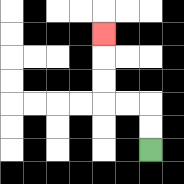{'start': '[6, 6]', 'end': '[4, 1]', 'path_directions': 'U,U,L,L,U,U,U', 'path_coordinates': '[[6, 6], [6, 5], [6, 4], [5, 4], [4, 4], [4, 3], [4, 2], [4, 1]]'}